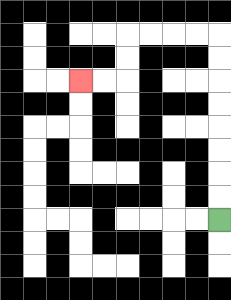{'start': '[9, 9]', 'end': '[3, 3]', 'path_directions': 'U,U,U,U,U,U,U,U,L,L,L,L,D,D,L,L', 'path_coordinates': '[[9, 9], [9, 8], [9, 7], [9, 6], [9, 5], [9, 4], [9, 3], [9, 2], [9, 1], [8, 1], [7, 1], [6, 1], [5, 1], [5, 2], [5, 3], [4, 3], [3, 3]]'}